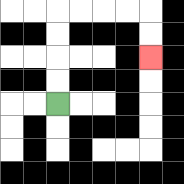{'start': '[2, 4]', 'end': '[6, 2]', 'path_directions': 'U,U,U,U,R,R,R,R,D,D', 'path_coordinates': '[[2, 4], [2, 3], [2, 2], [2, 1], [2, 0], [3, 0], [4, 0], [5, 0], [6, 0], [6, 1], [6, 2]]'}